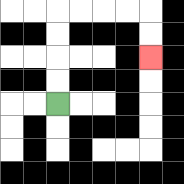{'start': '[2, 4]', 'end': '[6, 2]', 'path_directions': 'U,U,U,U,R,R,R,R,D,D', 'path_coordinates': '[[2, 4], [2, 3], [2, 2], [2, 1], [2, 0], [3, 0], [4, 0], [5, 0], [6, 0], [6, 1], [6, 2]]'}